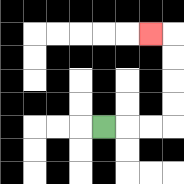{'start': '[4, 5]', 'end': '[6, 1]', 'path_directions': 'R,R,R,U,U,U,U,L', 'path_coordinates': '[[4, 5], [5, 5], [6, 5], [7, 5], [7, 4], [7, 3], [7, 2], [7, 1], [6, 1]]'}